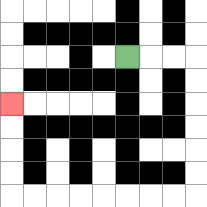{'start': '[5, 2]', 'end': '[0, 4]', 'path_directions': 'R,R,R,D,D,D,D,D,D,L,L,L,L,L,L,L,L,U,U,U,U', 'path_coordinates': '[[5, 2], [6, 2], [7, 2], [8, 2], [8, 3], [8, 4], [8, 5], [8, 6], [8, 7], [8, 8], [7, 8], [6, 8], [5, 8], [4, 8], [3, 8], [2, 8], [1, 8], [0, 8], [0, 7], [0, 6], [0, 5], [0, 4]]'}